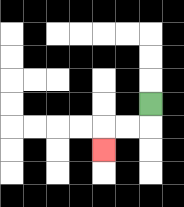{'start': '[6, 4]', 'end': '[4, 6]', 'path_directions': 'D,L,L,D', 'path_coordinates': '[[6, 4], [6, 5], [5, 5], [4, 5], [4, 6]]'}